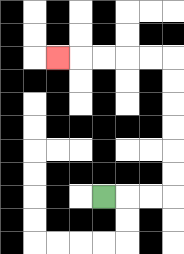{'start': '[4, 8]', 'end': '[2, 2]', 'path_directions': 'R,R,R,U,U,U,U,U,U,L,L,L,L,L', 'path_coordinates': '[[4, 8], [5, 8], [6, 8], [7, 8], [7, 7], [7, 6], [7, 5], [7, 4], [7, 3], [7, 2], [6, 2], [5, 2], [4, 2], [3, 2], [2, 2]]'}